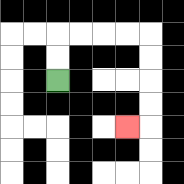{'start': '[2, 3]', 'end': '[5, 5]', 'path_directions': 'U,U,R,R,R,R,D,D,D,D,L', 'path_coordinates': '[[2, 3], [2, 2], [2, 1], [3, 1], [4, 1], [5, 1], [6, 1], [6, 2], [6, 3], [6, 4], [6, 5], [5, 5]]'}